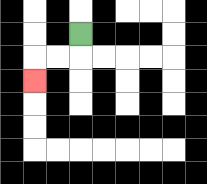{'start': '[3, 1]', 'end': '[1, 3]', 'path_directions': 'D,L,L,D', 'path_coordinates': '[[3, 1], [3, 2], [2, 2], [1, 2], [1, 3]]'}